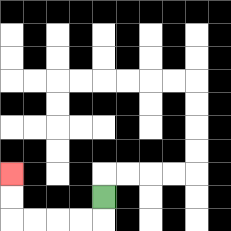{'start': '[4, 8]', 'end': '[0, 7]', 'path_directions': 'D,L,L,L,L,U,U', 'path_coordinates': '[[4, 8], [4, 9], [3, 9], [2, 9], [1, 9], [0, 9], [0, 8], [0, 7]]'}